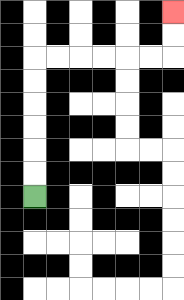{'start': '[1, 8]', 'end': '[7, 0]', 'path_directions': 'U,U,U,U,U,U,R,R,R,R,R,R,U,U', 'path_coordinates': '[[1, 8], [1, 7], [1, 6], [1, 5], [1, 4], [1, 3], [1, 2], [2, 2], [3, 2], [4, 2], [5, 2], [6, 2], [7, 2], [7, 1], [7, 0]]'}